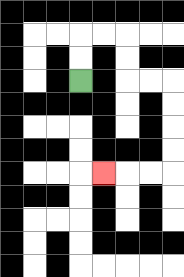{'start': '[3, 3]', 'end': '[4, 7]', 'path_directions': 'U,U,R,R,D,D,R,R,D,D,D,D,L,L,L', 'path_coordinates': '[[3, 3], [3, 2], [3, 1], [4, 1], [5, 1], [5, 2], [5, 3], [6, 3], [7, 3], [7, 4], [7, 5], [7, 6], [7, 7], [6, 7], [5, 7], [4, 7]]'}